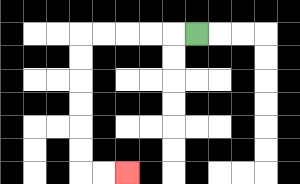{'start': '[8, 1]', 'end': '[5, 7]', 'path_directions': 'L,L,L,L,L,D,D,D,D,D,D,R,R', 'path_coordinates': '[[8, 1], [7, 1], [6, 1], [5, 1], [4, 1], [3, 1], [3, 2], [3, 3], [3, 4], [3, 5], [3, 6], [3, 7], [4, 7], [5, 7]]'}